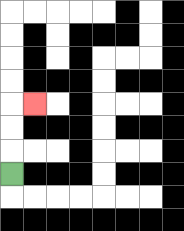{'start': '[0, 7]', 'end': '[1, 4]', 'path_directions': 'U,U,U,R', 'path_coordinates': '[[0, 7], [0, 6], [0, 5], [0, 4], [1, 4]]'}